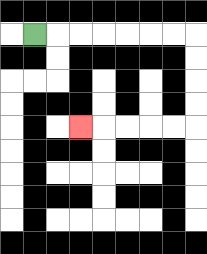{'start': '[1, 1]', 'end': '[3, 5]', 'path_directions': 'R,R,R,R,R,R,R,D,D,D,D,L,L,L,L,L', 'path_coordinates': '[[1, 1], [2, 1], [3, 1], [4, 1], [5, 1], [6, 1], [7, 1], [8, 1], [8, 2], [8, 3], [8, 4], [8, 5], [7, 5], [6, 5], [5, 5], [4, 5], [3, 5]]'}